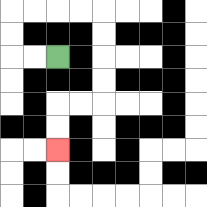{'start': '[2, 2]', 'end': '[2, 6]', 'path_directions': 'L,L,U,U,R,R,R,R,D,D,D,D,L,L,D,D', 'path_coordinates': '[[2, 2], [1, 2], [0, 2], [0, 1], [0, 0], [1, 0], [2, 0], [3, 0], [4, 0], [4, 1], [4, 2], [4, 3], [4, 4], [3, 4], [2, 4], [2, 5], [2, 6]]'}